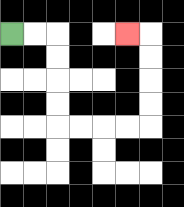{'start': '[0, 1]', 'end': '[5, 1]', 'path_directions': 'R,R,D,D,D,D,R,R,R,R,U,U,U,U,L', 'path_coordinates': '[[0, 1], [1, 1], [2, 1], [2, 2], [2, 3], [2, 4], [2, 5], [3, 5], [4, 5], [5, 5], [6, 5], [6, 4], [6, 3], [6, 2], [6, 1], [5, 1]]'}